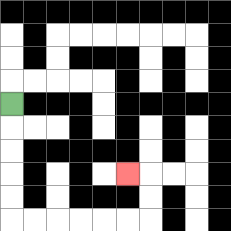{'start': '[0, 4]', 'end': '[5, 7]', 'path_directions': 'D,D,D,D,D,R,R,R,R,R,R,U,U,L', 'path_coordinates': '[[0, 4], [0, 5], [0, 6], [0, 7], [0, 8], [0, 9], [1, 9], [2, 9], [3, 9], [4, 9], [5, 9], [6, 9], [6, 8], [6, 7], [5, 7]]'}